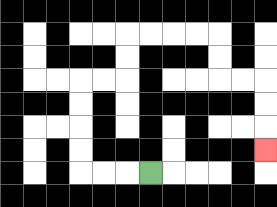{'start': '[6, 7]', 'end': '[11, 6]', 'path_directions': 'L,L,L,U,U,U,U,R,R,U,U,R,R,R,R,D,D,R,R,D,D,D', 'path_coordinates': '[[6, 7], [5, 7], [4, 7], [3, 7], [3, 6], [3, 5], [3, 4], [3, 3], [4, 3], [5, 3], [5, 2], [5, 1], [6, 1], [7, 1], [8, 1], [9, 1], [9, 2], [9, 3], [10, 3], [11, 3], [11, 4], [11, 5], [11, 6]]'}